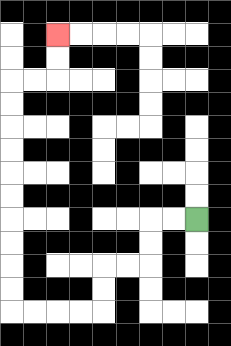{'start': '[8, 9]', 'end': '[2, 1]', 'path_directions': 'L,L,D,D,L,L,D,D,L,L,L,L,U,U,U,U,U,U,U,U,U,U,R,R,U,U', 'path_coordinates': '[[8, 9], [7, 9], [6, 9], [6, 10], [6, 11], [5, 11], [4, 11], [4, 12], [4, 13], [3, 13], [2, 13], [1, 13], [0, 13], [0, 12], [0, 11], [0, 10], [0, 9], [0, 8], [0, 7], [0, 6], [0, 5], [0, 4], [0, 3], [1, 3], [2, 3], [2, 2], [2, 1]]'}